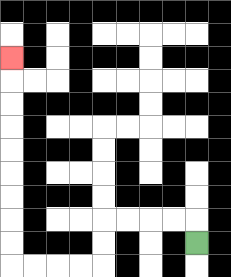{'start': '[8, 10]', 'end': '[0, 2]', 'path_directions': 'U,L,L,L,L,D,D,L,L,L,L,U,U,U,U,U,U,U,U,U', 'path_coordinates': '[[8, 10], [8, 9], [7, 9], [6, 9], [5, 9], [4, 9], [4, 10], [4, 11], [3, 11], [2, 11], [1, 11], [0, 11], [0, 10], [0, 9], [0, 8], [0, 7], [0, 6], [0, 5], [0, 4], [0, 3], [0, 2]]'}